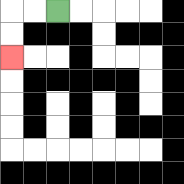{'start': '[2, 0]', 'end': '[0, 2]', 'path_directions': 'L,L,D,D', 'path_coordinates': '[[2, 0], [1, 0], [0, 0], [0, 1], [0, 2]]'}